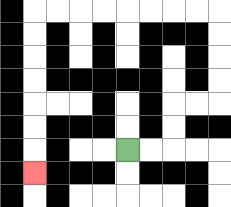{'start': '[5, 6]', 'end': '[1, 7]', 'path_directions': 'R,R,U,U,R,R,U,U,U,U,L,L,L,L,L,L,L,L,D,D,D,D,D,D,D', 'path_coordinates': '[[5, 6], [6, 6], [7, 6], [7, 5], [7, 4], [8, 4], [9, 4], [9, 3], [9, 2], [9, 1], [9, 0], [8, 0], [7, 0], [6, 0], [5, 0], [4, 0], [3, 0], [2, 0], [1, 0], [1, 1], [1, 2], [1, 3], [1, 4], [1, 5], [1, 6], [1, 7]]'}